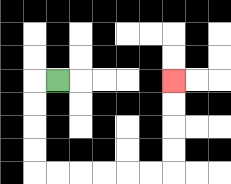{'start': '[2, 3]', 'end': '[7, 3]', 'path_directions': 'L,D,D,D,D,R,R,R,R,R,R,U,U,U,U', 'path_coordinates': '[[2, 3], [1, 3], [1, 4], [1, 5], [1, 6], [1, 7], [2, 7], [3, 7], [4, 7], [5, 7], [6, 7], [7, 7], [7, 6], [7, 5], [7, 4], [7, 3]]'}